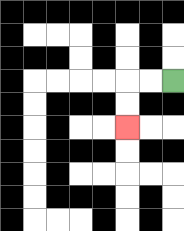{'start': '[7, 3]', 'end': '[5, 5]', 'path_directions': 'L,L,D,D', 'path_coordinates': '[[7, 3], [6, 3], [5, 3], [5, 4], [5, 5]]'}